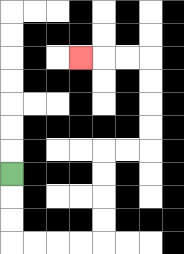{'start': '[0, 7]', 'end': '[3, 2]', 'path_directions': 'D,D,D,R,R,R,R,U,U,U,U,R,R,U,U,U,U,L,L,L', 'path_coordinates': '[[0, 7], [0, 8], [0, 9], [0, 10], [1, 10], [2, 10], [3, 10], [4, 10], [4, 9], [4, 8], [4, 7], [4, 6], [5, 6], [6, 6], [6, 5], [6, 4], [6, 3], [6, 2], [5, 2], [4, 2], [3, 2]]'}